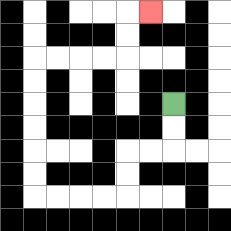{'start': '[7, 4]', 'end': '[6, 0]', 'path_directions': 'D,D,L,L,D,D,L,L,L,L,U,U,U,U,U,U,R,R,R,R,U,U,R', 'path_coordinates': '[[7, 4], [7, 5], [7, 6], [6, 6], [5, 6], [5, 7], [5, 8], [4, 8], [3, 8], [2, 8], [1, 8], [1, 7], [1, 6], [1, 5], [1, 4], [1, 3], [1, 2], [2, 2], [3, 2], [4, 2], [5, 2], [5, 1], [5, 0], [6, 0]]'}